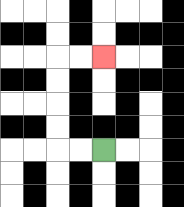{'start': '[4, 6]', 'end': '[4, 2]', 'path_directions': 'L,L,U,U,U,U,R,R', 'path_coordinates': '[[4, 6], [3, 6], [2, 6], [2, 5], [2, 4], [2, 3], [2, 2], [3, 2], [4, 2]]'}